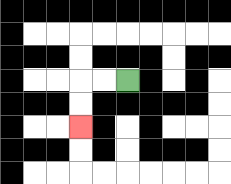{'start': '[5, 3]', 'end': '[3, 5]', 'path_directions': 'L,L,D,D', 'path_coordinates': '[[5, 3], [4, 3], [3, 3], [3, 4], [3, 5]]'}